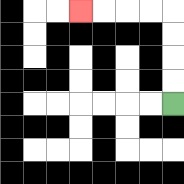{'start': '[7, 4]', 'end': '[3, 0]', 'path_directions': 'U,U,U,U,L,L,L,L', 'path_coordinates': '[[7, 4], [7, 3], [7, 2], [7, 1], [7, 0], [6, 0], [5, 0], [4, 0], [3, 0]]'}